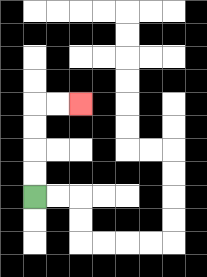{'start': '[1, 8]', 'end': '[3, 4]', 'path_directions': 'U,U,U,U,R,R', 'path_coordinates': '[[1, 8], [1, 7], [1, 6], [1, 5], [1, 4], [2, 4], [3, 4]]'}